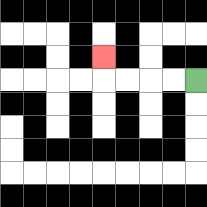{'start': '[8, 3]', 'end': '[4, 2]', 'path_directions': 'L,L,L,L,U', 'path_coordinates': '[[8, 3], [7, 3], [6, 3], [5, 3], [4, 3], [4, 2]]'}